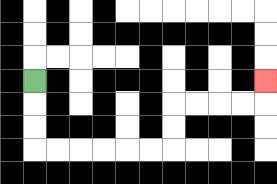{'start': '[1, 3]', 'end': '[11, 3]', 'path_directions': 'D,D,D,R,R,R,R,R,R,U,U,R,R,R,R,U', 'path_coordinates': '[[1, 3], [1, 4], [1, 5], [1, 6], [2, 6], [3, 6], [4, 6], [5, 6], [6, 6], [7, 6], [7, 5], [7, 4], [8, 4], [9, 4], [10, 4], [11, 4], [11, 3]]'}